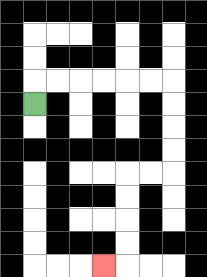{'start': '[1, 4]', 'end': '[4, 11]', 'path_directions': 'U,R,R,R,R,R,R,D,D,D,D,L,L,D,D,D,D,L', 'path_coordinates': '[[1, 4], [1, 3], [2, 3], [3, 3], [4, 3], [5, 3], [6, 3], [7, 3], [7, 4], [7, 5], [7, 6], [7, 7], [6, 7], [5, 7], [5, 8], [5, 9], [5, 10], [5, 11], [4, 11]]'}